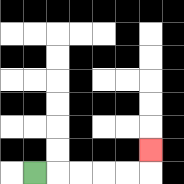{'start': '[1, 7]', 'end': '[6, 6]', 'path_directions': 'R,R,R,R,R,U', 'path_coordinates': '[[1, 7], [2, 7], [3, 7], [4, 7], [5, 7], [6, 7], [6, 6]]'}